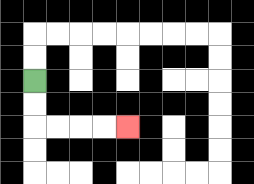{'start': '[1, 3]', 'end': '[5, 5]', 'path_directions': 'D,D,R,R,R,R', 'path_coordinates': '[[1, 3], [1, 4], [1, 5], [2, 5], [3, 5], [4, 5], [5, 5]]'}